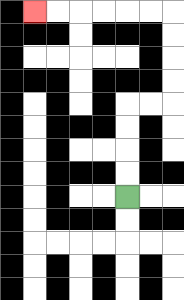{'start': '[5, 8]', 'end': '[1, 0]', 'path_directions': 'U,U,U,U,R,R,U,U,U,U,L,L,L,L,L,L', 'path_coordinates': '[[5, 8], [5, 7], [5, 6], [5, 5], [5, 4], [6, 4], [7, 4], [7, 3], [7, 2], [7, 1], [7, 0], [6, 0], [5, 0], [4, 0], [3, 0], [2, 0], [1, 0]]'}